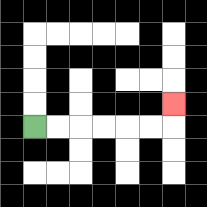{'start': '[1, 5]', 'end': '[7, 4]', 'path_directions': 'R,R,R,R,R,R,U', 'path_coordinates': '[[1, 5], [2, 5], [3, 5], [4, 5], [5, 5], [6, 5], [7, 5], [7, 4]]'}